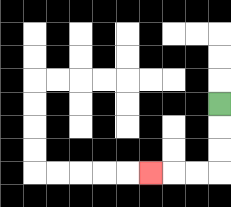{'start': '[9, 4]', 'end': '[6, 7]', 'path_directions': 'D,D,D,L,L,L', 'path_coordinates': '[[9, 4], [9, 5], [9, 6], [9, 7], [8, 7], [7, 7], [6, 7]]'}